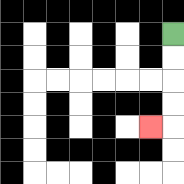{'start': '[7, 1]', 'end': '[6, 5]', 'path_directions': 'D,D,D,D,L', 'path_coordinates': '[[7, 1], [7, 2], [7, 3], [7, 4], [7, 5], [6, 5]]'}